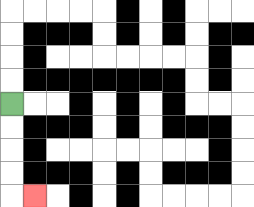{'start': '[0, 4]', 'end': '[1, 8]', 'path_directions': 'D,D,D,D,R', 'path_coordinates': '[[0, 4], [0, 5], [0, 6], [0, 7], [0, 8], [1, 8]]'}